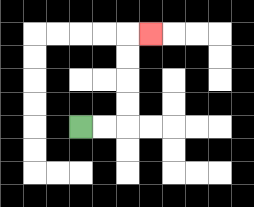{'start': '[3, 5]', 'end': '[6, 1]', 'path_directions': 'R,R,U,U,U,U,R', 'path_coordinates': '[[3, 5], [4, 5], [5, 5], [5, 4], [5, 3], [5, 2], [5, 1], [6, 1]]'}